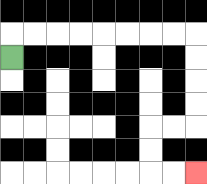{'start': '[0, 2]', 'end': '[8, 7]', 'path_directions': 'U,R,R,R,R,R,R,R,R,D,D,D,D,L,L,D,D,R,R', 'path_coordinates': '[[0, 2], [0, 1], [1, 1], [2, 1], [3, 1], [4, 1], [5, 1], [6, 1], [7, 1], [8, 1], [8, 2], [8, 3], [8, 4], [8, 5], [7, 5], [6, 5], [6, 6], [6, 7], [7, 7], [8, 7]]'}